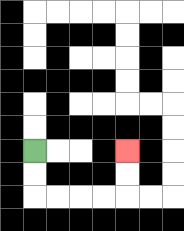{'start': '[1, 6]', 'end': '[5, 6]', 'path_directions': 'D,D,R,R,R,R,U,U', 'path_coordinates': '[[1, 6], [1, 7], [1, 8], [2, 8], [3, 8], [4, 8], [5, 8], [5, 7], [5, 6]]'}